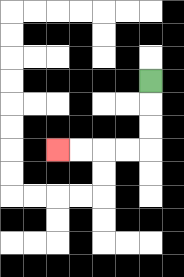{'start': '[6, 3]', 'end': '[2, 6]', 'path_directions': 'D,D,D,L,L,L,L', 'path_coordinates': '[[6, 3], [6, 4], [6, 5], [6, 6], [5, 6], [4, 6], [3, 6], [2, 6]]'}